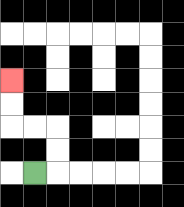{'start': '[1, 7]', 'end': '[0, 3]', 'path_directions': 'R,U,U,L,L,U,U', 'path_coordinates': '[[1, 7], [2, 7], [2, 6], [2, 5], [1, 5], [0, 5], [0, 4], [0, 3]]'}